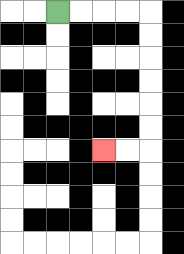{'start': '[2, 0]', 'end': '[4, 6]', 'path_directions': 'R,R,R,R,D,D,D,D,D,D,L,L', 'path_coordinates': '[[2, 0], [3, 0], [4, 0], [5, 0], [6, 0], [6, 1], [6, 2], [6, 3], [6, 4], [6, 5], [6, 6], [5, 6], [4, 6]]'}